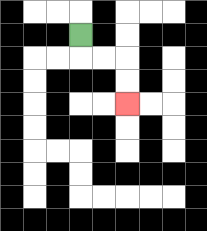{'start': '[3, 1]', 'end': '[5, 4]', 'path_directions': 'D,R,R,D,D', 'path_coordinates': '[[3, 1], [3, 2], [4, 2], [5, 2], [5, 3], [5, 4]]'}